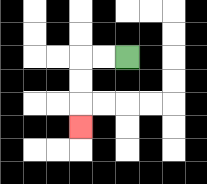{'start': '[5, 2]', 'end': '[3, 5]', 'path_directions': 'L,L,D,D,D', 'path_coordinates': '[[5, 2], [4, 2], [3, 2], [3, 3], [3, 4], [3, 5]]'}